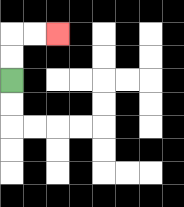{'start': '[0, 3]', 'end': '[2, 1]', 'path_directions': 'U,U,R,R', 'path_coordinates': '[[0, 3], [0, 2], [0, 1], [1, 1], [2, 1]]'}